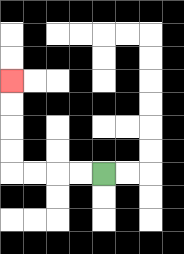{'start': '[4, 7]', 'end': '[0, 3]', 'path_directions': 'L,L,L,L,U,U,U,U', 'path_coordinates': '[[4, 7], [3, 7], [2, 7], [1, 7], [0, 7], [0, 6], [0, 5], [0, 4], [0, 3]]'}